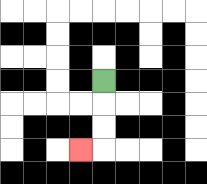{'start': '[4, 3]', 'end': '[3, 6]', 'path_directions': 'D,D,D,L', 'path_coordinates': '[[4, 3], [4, 4], [4, 5], [4, 6], [3, 6]]'}